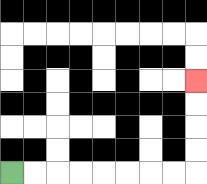{'start': '[0, 7]', 'end': '[8, 3]', 'path_directions': 'R,R,R,R,R,R,R,R,U,U,U,U', 'path_coordinates': '[[0, 7], [1, 7], [2, 7], [3, 7], [4, 7], [5, 7], [6, 7], [7, 7], [8, 7], [8, 6], [8, 5], [8, 4], [8, 3]]'}